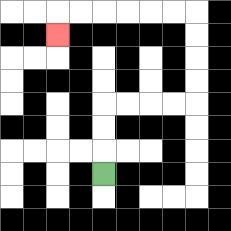{'start': '[4, 7]', 'end': '[2, 1]', 'path_directions': 'U,U,U,R,R,R,R,U,U,U,U,L,L,L,L,L,L,D', 'path_coordinates': '[[4, 7], [4, 6], [4, 5], [4, 4], [5, 4], [6, 4], [7, 4], [8, 4], [8, 3], [8, 2], [8, 1], [8, 0], [7, 0], [6, 0], [5, 0], [4, 0], [3, 0], [2, 0], [2, 1]]'}